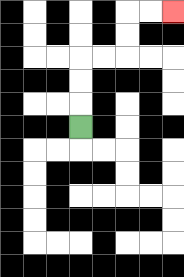{'start': '[3, 5]', 'end': '[7, 0]', 'path_directions': 'U,U,U,R,R,U,U,R,R', 'path_coordinates': '[[3, 5], [3, 4], [3, 3], [3, 2], [4, 2], [5, 2], [5, 1], [5, 0], [6, 0], [7, 0]]'}